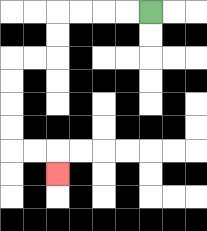{'start': '[6, 0]', 'end': '[2, 7]', 'path_directions': 'L,L,L,L,D,D,L,L,D,D,D,D,R,R,D', 'path_coordinates': '[[6, 0], [5, 0], [4, 0], [3, 0], [2, 0], [2, 1], [2, 2], [1, 2], [0, 2], [0, 3], [0, 4], [0, 5], [0, 6], [1, 6], [2, 6], [2, 7]]'}